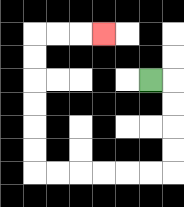{'start': '[6, 3]', 'end': '[4, 1]', 'path_directions': 'R,D,D,D,D,L,L,L,L,L,L,U,U,U,U,U,U,R,R,R', 'path_coordinates': '[[6, 3], [7, 3], [7, 4], [7, 5], [7, 6], [7, 7], [6, 7], [5, 7], [4, 7], [3, 7], [2, 7], [1, 7], [1, 6], [1, 5], [1, 4], [1, 3], [1, 2], [1, 1], [2, 1], [3, 1], [4, 1]]'}